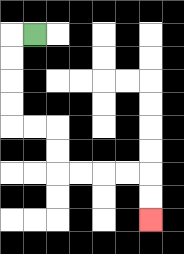{'start': '[1, 1]', 'end': '[6, 9]', 'path_directions': 'L,D,D,D,D,R,R,D,D,R,R,R,R,D,D', 'path_coordinates': '[[1, 1], [0, 1], [0, 2], [0, 3], [0, 4], [0, 5], [1, 5], [2, 5], [2, 6], [2, 7], [3, 7], [4, 7], [5, 7], [6, 7], [6, 8], [6, 9]]'}